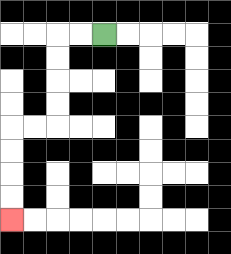{'start': '[4, 1]', 'end': '[0, 9]', 'path_directions': 'L,L,D,D,D,D,L,L,D,D,D,D', 'path_coordinates': '[[4, 1], [3, 1], [2, 1], [2, 2], [2, 3], [2, 4], [2, 5], [1, 5], [0, 5], [0, 6], [0, 7], [0, 8], [0, 9]]'}